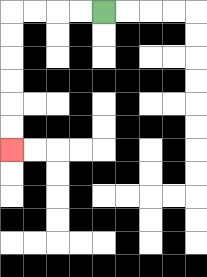{'start': '[4, 0]', 'end': '[0, 6]', 'path_directions': 'L,L,L,L,D,D,D,D,D,D', 'path_coordinates': '[[4, 0], [3, 0], [2, 0], [1, 0], [0, 0], [0, 1], [0, 2], [0, 3], [0, 4], [0, 5], [0, 6]]'}